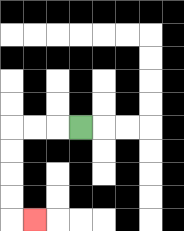{'start': '[3, 5]', 'end': '[1, 9]', 'path_directions': 'L,L,L,D,D,D,D,R', 'path_coordinates': '[[3, 5], [2, 5], [1, 5], [0, 5], [0, 6], [0, 7], [0, 8], [0, 9], [1, 9]]'}